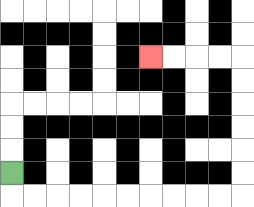{'start': '[0, 7]', 'end': '[6, 2]', 'path_directions': 'D,R,R,R,R,R,R,R,R,R,R,U,U,U,U,U,U,L,L,L,L', 'path_coordinates': '[[0, 7], [0, 8], [1, 8], [2, 8], [3, 8], [4, 8], [5, 8], [6, 8], [7, 8], [8, 8], [9, 8], [10, 8], [10, 7], [10, 6], [10, 5], [10, 4], [10, 3], [10, 2], [9, 2], [8, 2], [7, 2], [6, 2]]'}